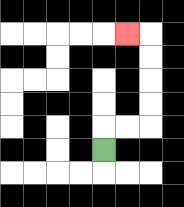{'start': '[4, 6]', 'end': '[5, 1]', 'path_directions': 'U,R,R,U,U,U,U,L', 'path_coordinates': '[[4, 6], [4, 5], [5, 5], [6, 5], [6, 4], [6, 3], [6, 2], [6, 1], [5, 1]]'}